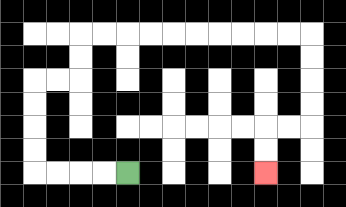{'start': '[5, 7]', 'end': '[11, 7]', 'path_directions': 'L,L,L,L,U,U,U,U,R,R,U,U,R,R,R,R,R,R,R,R,R,R,D,D,D,D,L,L,D,D', 'path_coordinates': '[[5, 7], [4, 7], [3, 7], [2, 7], [1, 7], [1, 6], [1, 5], [1, 4], [1, 3], [2, 3], [3, 3], [3, 2], [3, 1], [4, 1], [5, 1], [6, 1], [7, 1], [8, 1], [9, 1], [10, 1], [11, 1], [12, 1], [13, 1], [13, 2], [13, 3], [13, 4], [13, 5], [12, 5], [11, 5], [11, 6], [11, 7]]'}